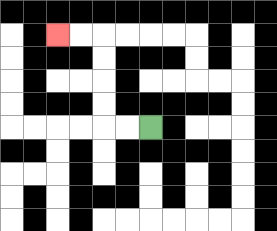{'start': '[6, 5]', 'end': '[2, 1]', 'path_directions': 'L,L,U,U,U,U,L,L', 'path_coordinates': '[[6, 5], [5, 5], [4, 5], [4, 4], [4, 3], [4, 2], [4, 1], [3, 1], [2, 1]]'}